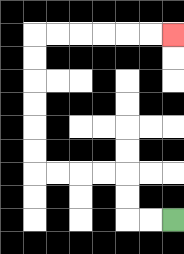{'start': '[7, 9]', 'end': '[7, 1]', 'path_directions': 'L,L,U,U,L,L,L,L,U,U,U,U,U,U,R,R,R,R,R,R', 'path_coordinates': '[[7, 9], [6, 9], [5, 9], [5, 8], [5, 7], [4, 7], [3, 7], [2, 7], [1, 7], [1, 6], [1, 5], [1, 4], [1, 3], [1, 2], [1, 1], [2, 1], [3, 1], [4, 1], [5, 1], [6, 1], [7, 1]]'}